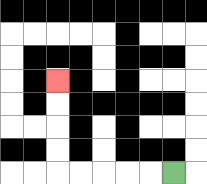{'start': '[7, 7]', 'end': '[2, 3]', 'path_directions': 'L,L,L,L,L,U,U,U,U', 'path_coordinates': '[[7, 7], [6, 7], [5, 7], [4, 7], [3, 7], [2, 7], [2, 6], [2, 5], [2, 4], [2, 3]]'}